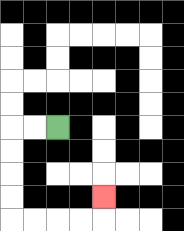{'start': '[2, 5]', 'end': '[4, 8]', 'path_directions': 'L,L,D,D,D,D,R,R,R,R,U', 'path_coordinates': '[[2, 5], [1, 5], [0, 5], [0, 6], [0, 7], [0, 8], [0, 9], [1, 9], [2, 9], [3, 9], [4, 9], [4, 8]]'}